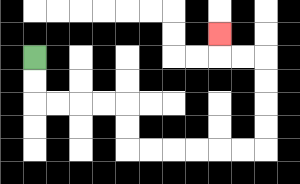{'start': '[1, 2]', 'end': '[9, 1]', 'path_directions': 'D,D,R,R,R,R,D,D,R,R,R,R,R,R,U,U,U,U,L,L,U', 'path_coordinates': '[[1, 2], [1, 3], [1, 4], [2, 4], [3, 4], [4, 4], [5, 4], [5, 5], [5, 6], [6, 6], [7, 6], [8, 6], [9, 6], [10, 6], [11, 6], [11, 5], [11, 4], [11, 3], [11, 2], [10, 2], [9, 2], [9, 1]]'}